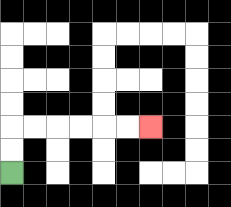{'start': '[0, 7]', 'end': '[6, 5]', 'path_directions': 'U,U,R,R,R,R,R,R', 'path_coordinates': '[[0, 7], [0, 6], [0, 5], [1, 5], [2, 5], [3, 5], [4, 5], [5, 5], [6, 5]]'}